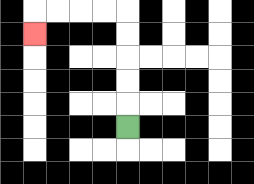{'start': '[5, 5]', 'end': '[1, 1]', 'path_directions': 'U,U,U,U,U,L,L,L,L,D', 'path_coordinates': '[[5, 5], [5, 4], [5, 3], [5, 2], [5, 1], [5, 0], [4, 0], [3, 0], [2, 0], [1, 0], [1, 1]]'}